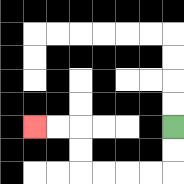{'start': '[7, 5]', 'end': '[1, 5]', 'path_directions': 'D,D,L,L,L,L,U,U,L,L', 'path_coordinates': '[[7, 5], [7, 6], [7, 7], [6, 7], [5, 7], [4, 7], [3, 7], [3, 6], [3, 5], [2, 5], [1, 5]]'}